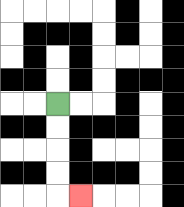{'start': '[2, 4]', 'end': '[3, 8]', 'path_directions': 'D,D,D,D,R', 'path_coordinates': '[[2, 4], [2, 5], [2, 6], [2, 7], [2, 8], [3, 8]]'}